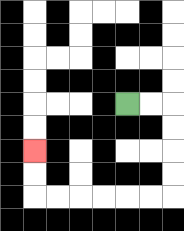{'start': '[5, 4]', 'end': '[1, 6]', 'path_directions': 'R,R,D,D,D,D,L,L,L,L,L,L,U,U', 'path_coordinates': '[[5, 4], [6, 4], [7, 4], [7, 5], [7, 6], [7, 7], [7, 8], [6, 8], [5, 8], [4, 8], [3, 8], [2, 8], [1, 8], [1, 7], [1, 6]]'}